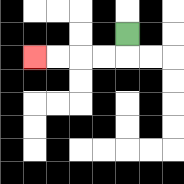{'start': '[5, 1]', 'end': '[1, 2]', 'path_directions': 'D,L,L,L,L', 'path_coordinates': '[[5, 1], [5, 2], [4, 2], [3, 2], [2, 2], [1, 2]]'}